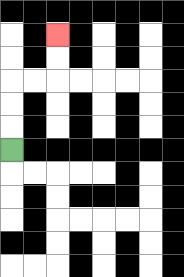{'start': '[0, 6]', 'end': '[2, 1]', 'path_directions': 'U,U,U,R,R,U,U', 'path_coordinates': '[[0, 6], [0, 5], [0, 4], [0, 3], [1, 3], [2, 3], [2, 2], [2, 1]]'}